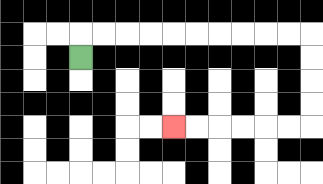{'start': '[3, 2]', 'end': '[7, 5]', 'path_directions': 'U,R,R,R,R,R,R,R,R,R,R,D,D,D,D,L,L,L,L,L,L', 'path_coordinates': '[[3, 2], [3, 1], [4, 1], [5, 1], [6, 1], [7, 1], [8, 1], [9, 1], [10, 1], [11, 1], [12, 1], [13, 1], [13, 2], [13, 3], [13, 4], [13, 5], [12, 5], [11, 5], [10, 5], [9, 5], [8, 5], [7, 5]]'}